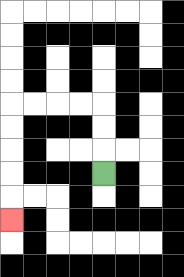{'start': '[4, 7]', 'end': '[0, 9]', 'path_directions': 'U,U,U,L,L,L,L,D,D,D,D,D', 'path_coordinates': '[[4, 7], [4, 6], [4, 5], [4, 4], [3, 4], [2, 4], [1, 4], [0, 4], [0, 5], [0, 6], [0, 7], [0, 8], [0, 9]]'}